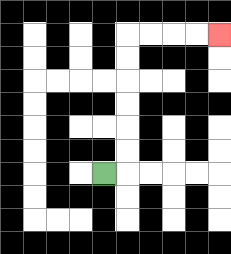{'start': '[4, 7]', 'end': '[9, 1]', 'path_directions': 'R,U,U,U,U,U,U,R,R,R,R', 'path_coordinates': '[[4, 7], [5, 7], [5, 6], [5, 5], [5, 4], [5, 3], [5, 2], [5, 1], [6, 1], [7, 1], [8, 1], [9, 1]]'}